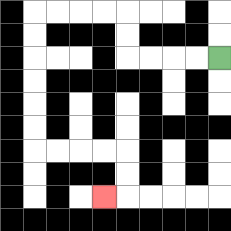{'start': '[9, 2]', 'end': '[4, 8]', 'path_directions': 'L,L,L,L,U,U,L,L,L,L,D,D,D,D,D,D,R,R,R,R,D,D,L', 'path_coordinates': '[[9, 2], [8, 2], [7, 2], [6, 2], [5, 2], [5, 1], [5, 0], [4, 0], [3, 0], [2, 0], [1, 0], [1, 1], [1, 2], [1, 3], [1, 4], [1, 5], [1, 6], [2, 6], [3, 6], [4, 6], [5, 6], [5, 7], [5, 8], [4, 8]]'}